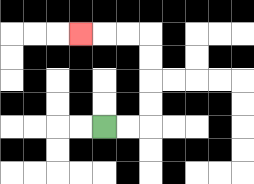{'start': '[4, 5]', 'end': '[3, 1]', 'path_directions': 'R,R,U,U,U,U,L,L,L', 'path_coordinates': '[[4, 5], [5, 5], [6, 5], [6, 4], [6, 3], [6, 2], [6, 1], [5, 1], [4, 1], [3, 1]]'}